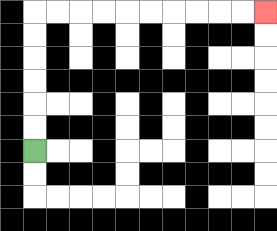{'start': '[1, 6]', 'end': '[11, 0]', 'path_directions': 'U,U,U,U,U,U,R,R,R,R,R,R,R,R,R,R', 'path_coordinates': '[[1, 6], [1, 5], [1, 4], [1, 3], [1, 2], [1, 1], [1, 0], [2, 0], [3, 0], [4, 0], [5, 0], [6, 0], [7, 0], [8, 0], [9, 0], [10, 0], [11, 0]]'}